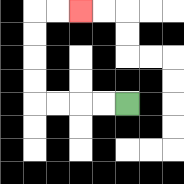{'start': '[5, 4]', 'end': '[3, 0]', 'path_directions': 'L,L,L,L,U,U,U,U,R,R', 'path_coordinates': '[[5, 4], [4, 4], [3, 4], [2, 4], [1, 4], [1, 3], [1, 2], [1, 1], [1, 0], [2, 0], [3, 0]]'}